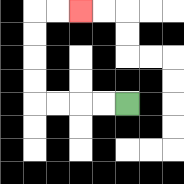{'start': '[5, 4]', 'end': '[3, 0]', 'path_directions': 'L,L,L,L,U,U,U,U,R,R', 'path_coordinates': '[[5, 4], [4, 4], [3, 4], [2, 4], [1, 4], [1, 3], [1, 2], [1, 1], [1, 0], [2, 0], [3, 0]]'}